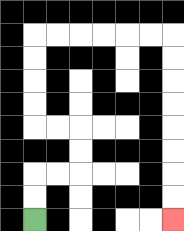{'start': '[1, 9]', 'end': '[7, 9]', 'path_directions': 'U,U,R,R,U,U,L,L,U,U,U,U,R,R,R,R,R,R,D,D,D,D,D,D,D,D', 'path_coordinates': '[[1, 9], [1, 8], [1, 7], [2, 7], [3, 7], [3, 6], [3, 5], [2, 5], [1, 5], [1, 4], [1, 3], [1, 2], [1, 1], [2, 1], [3, 1], [4, 1], [5, 1], [6, 1], [7, 1], [7, 2], [7, 3], [7, 4], [7, 5], [7, 6], [7, 7], [7, 8], [7, 9]]'}